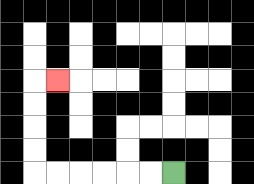{'start': '[7, 7]', 'end': '[2, 3]', 'path_directions': 'L,L,L,L,L,L,U,U,U,U,R', 'path_coordinates': '[[7, 7], [6, 7], [5, 7], [4, 7], [3, 7], [2, 7], [1, 7], [1, 6], [1, 5], [1, 4], [1, 3], [2, 3]]'}